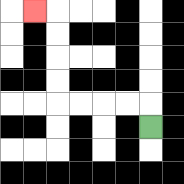{'start': '[6, 5]', 'end': '[1, 0]', 'path_directions': 'U,L,L,L,L,U,U,U,U,L', 'path_coordinates': '[[6, 5], [6, 4], [5, 4], [4, 4], [3, 4], [2, 4], [2, 3], [2, 2], [2, 1], [2, 0], [1, 0]]'}